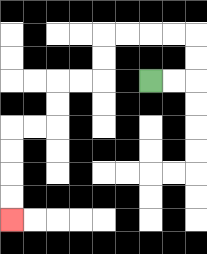{'start': '[6, 3]', 'end': '[0, 9]', 'path_directions': 'R,R,U,U,L,L,L,L,D,D,L,L,D,D,L,L,D,D,D,D', 'path_coordinates': '[[6, 3], [7, 3], [8, 3], [8, 2], [8, 1], [7, 1], [6, 1], [5, 1], [4, 1], [4, 2], [4, 3], [3, 3], [2, 3], [2, 4], [2, 5], [1, 5], [0, 5], [0, 6], [0, 7], [0, 8], [0, 9]]'}